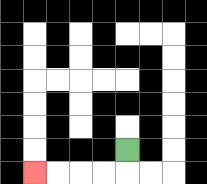{'start': '[5, 6]', 'end': '[1, 7]', 'path_directions': 'D,L,L,L,L', 'path_coordinates': '[[5, 6], [5, 7], [4, 7], [3, 7], [2, 7], [1, 7]]'}